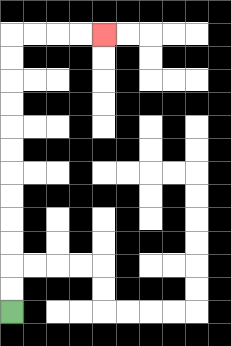{'start': '[0, 13]', 'end': '[4, 1]', 'path_directions': 'U,U,U,U,U,U,U,U,U,U,U,U,R,R,R,R', 'path_coordinates': '[[0, 13], [0, 12], [0, 11], [0, 10], [0, 9], [0, 8], [0, 7], [0, 6], [0, 5], [0, 4], [0, 3], [0, 2], [0, 1], [1, 1], [2, 1], [3, 1], [4, 1]]'}